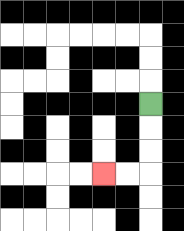{'start': '[6, 4]', 'end': '[4, 7]', 'path_directions': 'D,D,D,L,L', 'path_coordinates': '[[6, 4], [6, 5], [6, 6], [6, 7], [5, 7], [4, 7]]'}